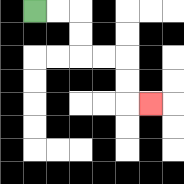{'start': '[1, 0]', 'end': '[6, 4]', 'path_directions': 'R,R,D,D,R,R,D,D,R', 'path_coordinates': '[[1, 0], [2, 0], [3, 0], [3, 1], [3, 2], [4, 2], [5, 2], [5, 3], [5, 4], [6, 4]]'}